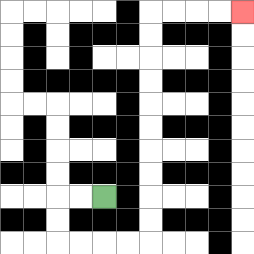{'start': '[4, 8]', 'end': '[10, 0]', 'path_directions': 'L,L,D,D,R,R,R,R,U,U,U,U,U,U,U,U,U,U,R,R,R,R', 'path_coordinates': '[[4, 8], [3, 8], [2, 8], [2, 9], [2, 10], [3, 10], [4, 10], [5, 10], [6, 10], [6, 9], [6, 8], [6, 7], [6, 6], [6, 5], [6, 4], [6, 3], [6, 2], [6, 1], [6, 0], [7, 0], [8, 0], [9, 0], [10, 0]]'}